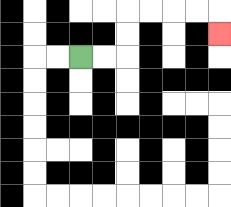{'start': '[3, 2]', 'end': '[9, 1]', 'path_directions': 'R,R,U,U,R,R,R,R,D', 'path_coordinates': '[[3, 2], [4, 2], [5, 2], [5, 1], [5, 0], [6, 0], [7, 0], [8, 0], [9, 0], [9, 1]]'}